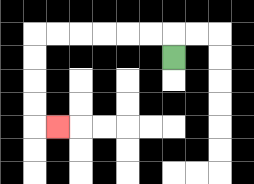{'start': '[7, 2]', 'end': '[2, 5]', 'path_directions': 'U,L,L,L,L,L,L,D,D,D,D,R', 'path_coordinates': '[[7, 2], [7, 1], [6, 1], [5, 1], [4, 1], [3, 1], [2, 1], [1, 1], [1, 2], [1, 3], [1, 4], [1, 5], [2, 5]]'}